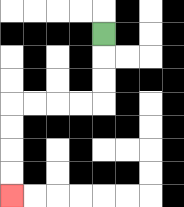{'start': '[4, 1]', 'end': '[0, 8]', 'path_directions': 'D,D,D,L,L,L,L,D,D,D,D', 'path_coordinates': '[[4, 1], [4, 2], [4, 3], [4, 4], [3, 4], [2, 4], [1, 4], [0, 4], [0, 5], [0, 6], [0, 7], [0, 8]]'}